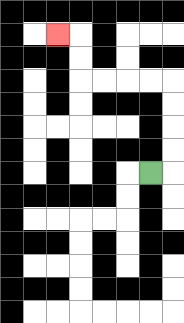{'start': '[6, 7]', 'end': '[2, 1]', 'path_directions': 'R,U,U,U,U,L,L,L,L,U,U,L', 'path_coordinates': '[[6, 7], [7, 7], [7, 6], [7, 5], [7, 4], [7, 3], [6, 3], [5, 3], [4, 3], [3, 3], [3, 2], [3, 1], [2, 1]]'}